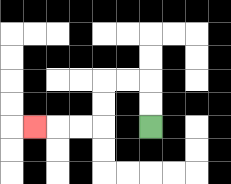{'start': '[6, 5]', 'end': '[1, 5]', 'path_directions': 'U,U,L,L,D,D,L,L,L', 'path_coordinates': '[[6, 5], [6, 4], [6, 3], [5, 3], [4, 3], [4, 4], [4, 5], [3, 5], [2, 5], [1, 5]]'}